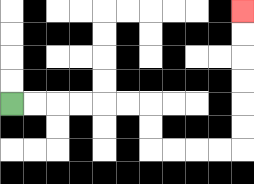{'start': '[0, 4]', 'end': '[10, 0]', 'path_directions': 'R,R,R,R,R,R,D,D,R,R,R,R,U,U,U,U,U,U', 'path_coordinates': '[[0, 4], [1, 4], [2, 4], [3, 4], [4, 4], [5, 4], [6, 4], [6, 5], [6, 6], [7, 6], [8, 6], [9, 6], [10, 6], [10, 5], [10, 4], [10, 3], [10, 2], [10, 1], [10, 0]]'}